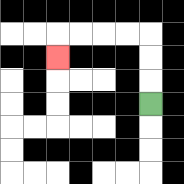{'start': '[6, 4]', 'end': '[2, 2]', 'path_directions': 'U,U,U,L,L,L,L,D', 'path_coordinates': '[[6, 4], [6, 3], [6, 2], [6, 1], [5, 1], [4, 1], [3, 1], [2, 1], [2, 2]]'}